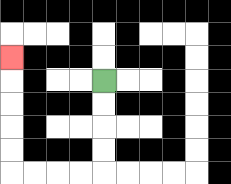{'start': '[4, 3]', 'end': '[0, 2]', 'path_directions': 'D,D,D,D,L,L,L,L,U,U,U,U,U', 'path_coordinates': '[[4, 3], [4, 4], [4, 5], [4, 6], [4, 7], [3, 7], [2, 7], [1, 7], [0, 7], [0, 6], [0, 5], [0, 4], [0, 3], [0, 2]]'}